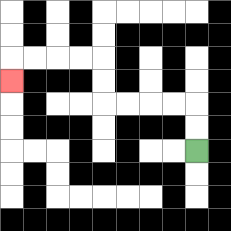{'start': '[8, 6]', 'end': '[0, 3]', 'path_directions': 'U,U,L,L,L,L,U,U,L,L,L,L,D', 'path_coordinates': '[[8, 6], [8, 5], [8, 4], [7, 4], [6, 4], [5, 4], [4, 4], [4, 3], [4, 2], [3, 2], [2, 2], [1, 2], [0, 2], [0, 3]]'}